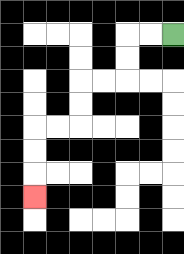{'start': '[7, 1]', 'end': '[1, 8]', 'path_directions': 'L,L,D,D,L,L,D,D,L,L,D,D,D', 'path_coordinates': '[[7, 1], [6, 1], [5, 1], [5, 2], [5, 3], [4, 3], [3, 3], [3, 4], [3, 5], [2, 5], [1, 5], [1, 6], [1, 7], [1, 8]]'}